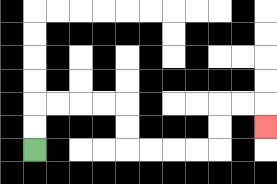{'start': '[1, 6]', 'end': '[11, 5]', 'path_directions': 'U,U,R,R,R,R,D,D,R,R,R,R,U,U,R,R,D', 'path_coordinates': '[[1, 6], [1, 5], [1, 4], [2, 4], [3, 4], [4, 4], [5, 4], [5, 5], [5, 6], [6, 6], [7, 6], [8, 6], [9, 6], [9, 5], [9, 4], [10, 4], [11, 4], [11, 5]]'}